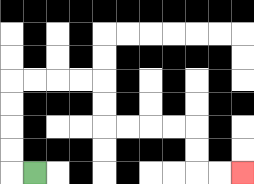{'start': '[1, 7]', 'end': '[10, 7]', 'path_directions': 'L,U,U,U,U,R,R,R,R,D,D,R,R,R,R,D,D,R,R', 'path_coordinates': '[[1, 7], [0, 7], [0, 6], [0, 5], [0, 4], [0, 3], [1, 3], [2, 3], [3, 3], [4, 3], [4, 4], [4, 5], [5, 5], [6, 5], [7, 5], [8, 5], [8, 6], [8, 7], [9, 7], [10, 7]]'}